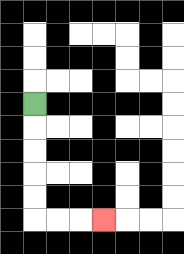{'start': '[1, 4]', 'end': '[4, 9]', 'path_directions': 'D,D,D,D,D,R,R,R', 'path_coordinates': '[[1, 4], [1, 5], [1, 6], [1, 7], [1, 8], [1, 9], [2, 9], [3, 9], [4, 9]]'}